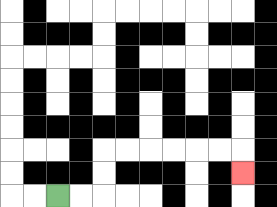{'start': '[2, 8]', 'end': '[10, 7]', 'path_directions': 'R,R,U,U,R,R,R,R,R,R,D', 'path_coordinates': '[[2, 8], [3, 8], [4, 8], [4, 7], [4, 6], [5, 6], [6, 6], [7, 6], [8, 6], [9, 6], [10, 6], [10, 7]]'}